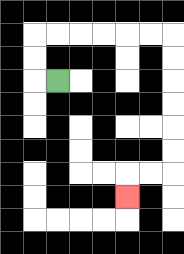{'start': '[2, 3]', 'end': '[5, 8]', 'path_directions': 'L,U,U,R,R,R,R,R,R,D,D,D,D,D,D,L,L,D', 'path_coordinates': '[[2, 3], [1, 3], [1, 2], [1, 1], [2, 1], [3, 1], [4, 1], [5, 1], [6, 1], [7, 1], [7, 2], [7, 3], [7, 4], [7, 5], [7, 6], [7, 7], [6, 7], [5, 7], [5, 8]]'}